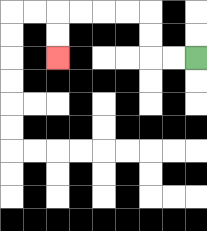{'start': '[8, 2]', 'end': '[2, 2]', 'path_directions': 'L,L,U,U,L,L,L,L,D,D', 'path_coordinates': '[[8, 2], [7, 2], [6, 2], [6, 1], [6, 0], [5, 0], [4, 0], [3, 0], [2, 0], [2, 1], [2, 2]]'}